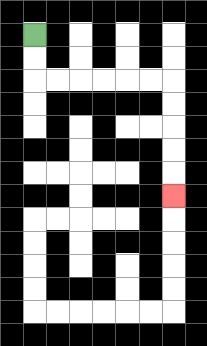{'start': '[1, 1]', 'end': '[7, 8]', 'path_directions': 'D,D,R,R,R,R,R,R,D,D,D,D,D', 'path_coordinates': '[[1, 1], [1, 2], [1, 3], [2, 3], [3, 3], [4, 3], [5, 3], [6, 3], [7, 3], [7, 4], [7, 5], [7, 6], [7, 7], [7, 8]]'}